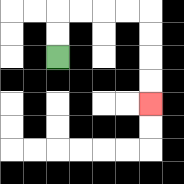{'start': '[2, 2]', 'end': '[6, 4]', 'path_directions': 'U,U,R,R,R,R,D,D,D,D', 'path_coordinates': '[[2, 2], [2, 1], [2, 0], [3, 0], [4, 0], [5, 0], [6, 0], [6, 1], [6, 2], [6, 3], [6, 4]]'}